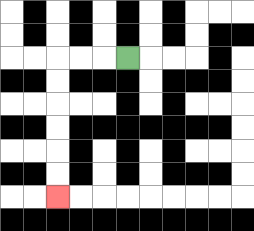{'start': '[5, 2]', 'end': '[2, 8]', 'path_directions': 'L,L,L,D,D,D,D,D,D', 'path_coordinates': '[[5, 2], [4, 2], [3, 2], [2, 2], [2, 3], [2, 4], [2, 5], [2, 6], [2, 7], [2, 8]]'}